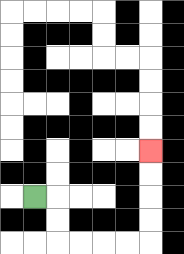{'start': '[1, 8]', 'end': '[6, 6]', 'path_directions': 'R,D,D,R,R,R,R,U,U,U,U', 'path_coordinates': '[[1, 8], [2, 8], [2, 9], [2, 10], [3, 10], [4, 10], [5, 10], [6, 10], [6, 9], [6, 8], [6, 7], [6, 6]]'}